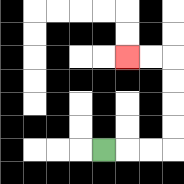{'start': '[4, 6]', 'end': '[5, 2]', 'path_directions': 'R,R,R,U,U,U,U,L,L', 'path_coordinates': '[[4, 6], [5, 6], [6, 6], [7, 6], [7, 5], [7, 4], [7, 3], [7, 2], [6, 2], [5, 2]]'}